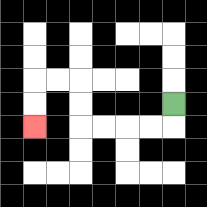{'start': '[7, 4]', 'end': '[1, 5]', 'path_directions': 'D,L,L,L,L,U,U,L,L,D,D', 'path_coordinates': '[[7, 4], [7, 5], [6, 5], [5, 5], [4, 5], [3, 5], [3, 4], [3, 3], [2, 3], [1, 3], [1, 4], [1, 5]]'}